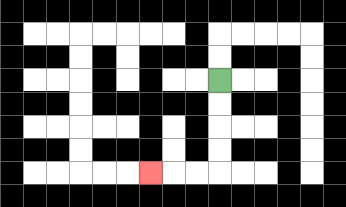{'start': '[9, 3]', 'end': '[6, 7]', 'path_directions': 'D,D,D,D,L,L,L', 'path_coordinates': '[[9, 3], [9, 4], [9, 5], [9, 6], [9, 7], [8, 7], [7, 7], [6, 7]]'}